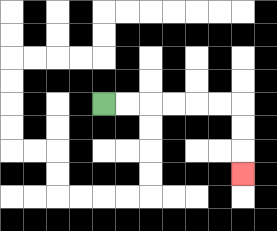{'start': '[4, 4]', 'end': '[10, 7]', 'path_directions': 'R,R,R,R,R,R,D,D,D', 'path_coordinates': '[[4, 4], [5, 4], [6, 4], [7, 4], [8, 4], [9, 4], [10, 4], [10, 5], [10, 6], [10, 7]]'}